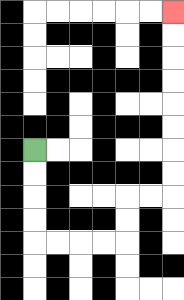{'start': '[1, 6]', 'end': '[7, 0]', 'path_directions': 'D,D,D,D,R,R,R,R,U,U,R,R,U,U,U,U,U,U,U,U', 'path_coordinates': '[[1, 6], [1, 7], [1, 8], [1, 9], [1, 10], [2, 10], [3, 10], [4, 10], [5, 10], [5, 9], [5, 8], [6, 8], [7, 8], [7, 7], [7, 6], [7, 5], [7, 4], [7, 3], [7, 2], [7, 1], [7, 0]]'}